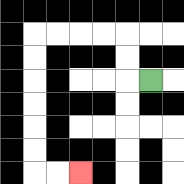{'start': '[6, 3]', 'end': '[3, 7]', 'path_directions': 'L,U,U,L,L,L,L,D,D,D,D,D,D,R,R', 'path_coordinates': '[[6, 3], [5, 3], [5, 2], [5, 1], [4, 1], [3, 1], [2, 1], [1, 1], [1, 2], [1, 3], [1, 4], [1, 5], [1, 6], [1, 7], [2, 7], [3, 7]]'}